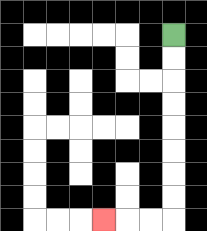{'start': '[7, 1]', 'end': '[4, 9]', 'path_directions': 'D,D,D,D,D,D,D,D,L,L,L', 'path_coordinates': '[[7, 1], [7, 2], [7, 3], [7, 4], [7, 5], [7, 6], [7, 7], [7, 8], [7, 9], [6, 9], [5, 9], [4, 9]]'}